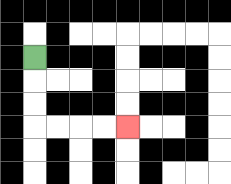{'start': '[1, 2]', 'end': '[5, 5]', 'path_directions': 'D,D,D,R,R,R,R', 'path_coordinates': '[[1, 2], [1, 3], [1, 4], [1, 5], [2, 5], [3, 5], [4, 5], [5, 5]]'}